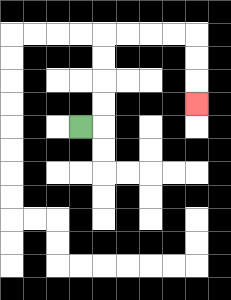{'start': '[3, 5]', 'end': '[8, 4]', 'path_directions': 'R,U,U,U,U,R,R,R,R,D,D,D', 'path_coordinates': '[[3, 5], [4, 5], [4, 4], [4, 3], [4, 2], [4, 1], [5, 1], [6, 1], [7, 1], [8, 1], [8, 2], [8, 3], [8, 4]]'}